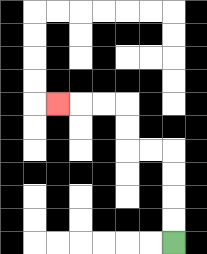{'start': '[7, 10]', 'end': '[2, 4]', 'path_directions': 'U,U,U,U,L,L,U,U,L,L,L', 'path_coordinates': '[[7, 10], [7, 9], [7, 8], [7, 7], [7, 6], [6, 6], [5, 6], [5, 5], [5, 4], [4, 4], [3, 4], [2, 4]]'}